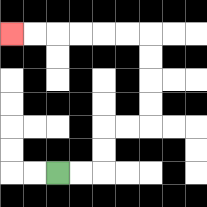{'start': '[2, 7]', 'end': '[0, 1]', 'path_directions': 'R,R,U,U,R,R,U,U,U,U,L,L,L,L,L,L', 'path_coordinates': '[[2, 7], [3, 7], [4, 7], [4, 6], [4, 5], [5, 5], [6, 5], [6, 4], [6, 3], [6, 2], [6, 1], [5, 1], [4, 1], [3, 1], [2, 1], [1, 1], [0, 1]]'}